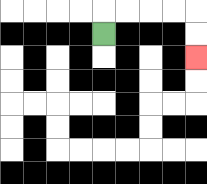{'start': '[4, 1]', 'end': '[8, 2]', 'path_directions': 'U,R,R,R,R,D,D', 'path_coordinates': '[[4, 1], [4, 0], [5, 0], [6, 0], [7, 0], [8, 0], [8, 1], [8, 2]]'}